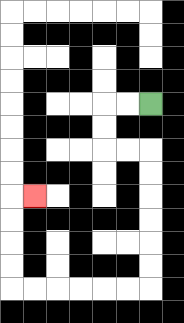{'start': '[6, 4]', 'end': '[1, 8]', 'path_directions': 'L,L,D,D,R,R,D,D,D,D,D,D,L,L,L,L,L,L,U,U,U,U,R', 'path_coordinates': '[[6, 4], [5, 4], [4, 4], [4, 5], [4, 6], [5, 6], [6, 6], [6, 7], [6, 8], [6, 9], [6, 10], [6, 11], [6, 12], [5, 12], [4, 12], [3, 12], [2, 12], [1, 12], [0, 12], [0, 11], [0, 10], [0, 9], [0, 8], [1, 8]]'}